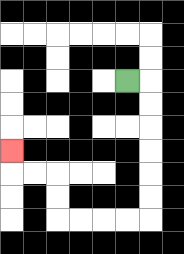{'start': '[5, 3]', 'end': '[0, 6]', 'path_directions': 'R,D,D,D,D,D,D,L,L,L,L,U,U,L,L,U', 'path_coordinates': '[[5, 3], [6, 3], [6, 4], [6, 5], [6, 6], [6, 7], [6, 8], [6, 9], [5, 9], [4, 9], [3, 9], [2, 9], [2, 8], [2, 7], [1, 7], [0, 7], [0, 6]]'}